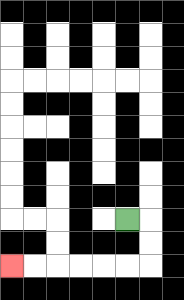{'start': '[5, 9]', 'end': '[0, 11]', 'path_directions': 'R,D,D,L,L,L,L,L,L', 'path_coordinates': '[[5, 9], [6, 9], [6, 10], [6, 11], [5, 11], [4, 11], [3, 11], [2, 11], [1, 11], [0, 11]]'}